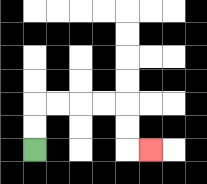{'start': '[1, 6]', 'end': '[6, 6]', 'path_directions': 'U,U,R,R,R,R,D,D,R', 'path_coordinates': '[[1, 6], [1, 5], [1, 4], [2, 4], [3, 4], [4, 4], [5, 4], [5, 5], [5, 6], [6, 6]]'}